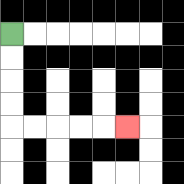{'start': '[0, 1]', 'end': '[5, 5]', 'path_directions': 'D,D,D,D,R,R,R,R,R', 'path_coordinates': '[[0, 1], [0, 2], [0, 3], [0, 4], [0, 5], [1, 5], [2, 5], [3, 5], [4, 5], [5, 5]]'}